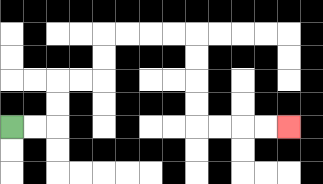{'start': '[0, 5]', 'end': '[12, 5]', 'path_directions': 'R,R,U,U,R,R,U,U,R,R,R,R,D,D,D,D,R,R,R,R', 'path_coordinates': '[[0, 5], [1, 5], [2, 5], [2, 4], [2, 3], [3, 3], [4, 3], [4, 2], [4, 1], [5, 1], [6, 1], [7, 1], [8, 1], [8, 2], [8, 3], [8, 4], [8, 5], [9, 5], [10, 5], [11, 5], [12, 5]]'}